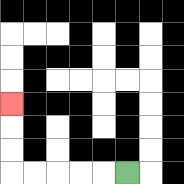{'start': '[5, 7]', 'end': '[0, 4]', 'path_directions': 'L,L,L,L,L,U,U,U', 'path_coordinates': '[[5, 7], [4, 7], [3, 7], [2, 7], [1, 7], [0, 7], [0, 6], [0, 5], [0, 4]]'}